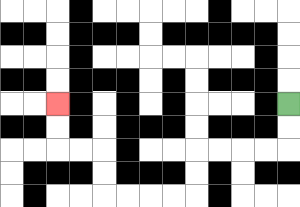{'start': '[12, 4]', 'end': '[2, 4]', 'path_directions': 'D,D,L,L,L,L,D,D,L,L,L,L,U,U,L,L,U,U', 'path_coordinates': '[[12, 4], [12, 5], [12, 6], [11, 6], [10, 6], [9, 6], [8, 6], [8, 7], [8, 8], [7, 8], [6, 8], [5, 8], [4, 8], [4, 7], [4, 6], [3, 6], [2, 6], [2, 5], [2, 4]]'}